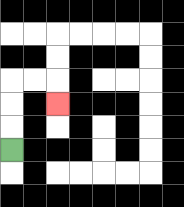{'start': '[0, 6]', 'end': '[2, 4]', 'path_directions': 'U,U,U,R,R,D', 'path_coordinates': '[[0, 6], [0, 5], [0, 4], [0, 3], [1, 3], [2, 3], [2, 4]]'}